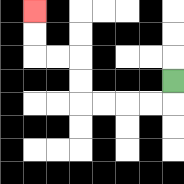{'start': '[7, 3]', 'end': '[1, 0]', 'path_directions': 'D,L,L,L,L,U,U,L,L,U,U', 'path_coordinates': '[[7, 3], [7, 4], [6, 4], [5, 4], [4, 4], [3, 4], [3, 3], [3, 2], [2, 2], [1, 2], [1, 1], [1, 0]]'}